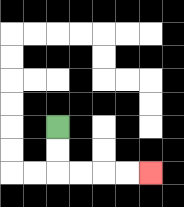{'start': '[2, 5]', 'end': '[6, 7]', 'path_directions': 'D,D,R,R,R,R', 'path_coordinates': '[[2, 5], [2, 6], [2, 7], [3, 7], [4, 7], [5, 7], [6, 7]]'}